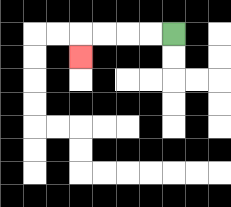{'start': '[7, 1]', 'end': '[3, 2]', 'path_directions': 'L,L,L,L,D', 'path_coordinates': '[[7, 1], [6, 1], [5, 1], [4, 1], [3, 1], [3, 2]]'}